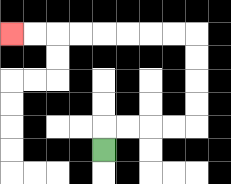{'start': '[4, 6]', 'end': '[0, 1]', 'path_directions': 'U,R,R,R,R,U,U,U,U,L,L,L,L,L,L,L,L', 'path_coordinates': '[[4, 6], [4, 5], [5, 5], [6, 5], [7, 5], [8, 5], [8, 4], [8, 3], [8, 2], [8, 1], [7, 1], [6, 1], [5, 1], [4, 1], [3, 1], [2, 1], [1, 1], [0, 1]]'}